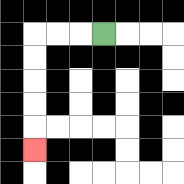{'start': '[4, 1]', 'end': '[1, 6]', 'path_directions': 'L,L,L,D,D,D,D,D', 'path_coordinates': '[[4, 1], [3, 1], [2, 1], [1, 1], [1, 2], [1, 3], [1, 4], [1, 5], [1, 6]]'}